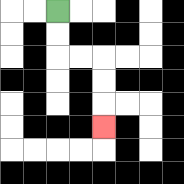{'start': '[2, 0]', 'end': '[4, 5]', 'path_directions': 'D,D,R,R,D,D,D', 'path_coordinates': '[[2, 0], [2, 1], [2, 2], [3, 2], [4, 2], [4, 3], [4, 4], [4, 5]]'}